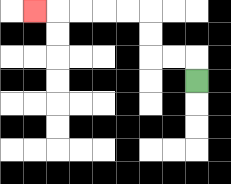{'start': '[8, 3]', 'end': '[1, 0]', 'path_directions': 'U,L,L,U,U,L,L,L,L,L', 'path_coordinates': '[[8, 3], [8, 2], [7, 2], [6, 2], [6, 1], [6, 0], [5, 0], [4, 0], [3, 0], [2, 0], [1, 0]]'}